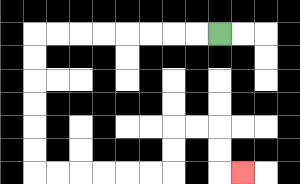{'start': '[9, 1]', 'end': '[10, 7]', 'path_directions': 'L,L,L,L,L,L,L,L,D,D,D,D,D,D,R,R,R,R,R,R,U,U,R,R,D,D,R', 'path_coordinates': '[[9, 1], [8, 1], [7, 1], [6, 1], [5, 1], [4, 1], [3, 1], [2, 1], [1, 1], [1, 2], [1, 3], [1, 4], [1, 5], [1, 6], [1, 7], [2, 7], [3, 7], [4, 7], [5, 7], [6, 7], [7, 7], [7, 6], [7, 5], [8, 5], [9, 5], [9, 6], [9, 7], [10, 7]]'}